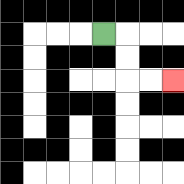{'start': '[4, 1]', 'end': '[7, 3]', 'path_directions': 'R,D,D,R,R', 'path_coordinates': '[[4, 1], [5, 1], [5, 2], [5, 3], [6, 3], [7, 3]]'}